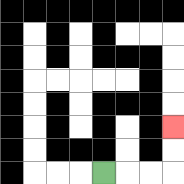{'start': '[4, 7]', 'end': '[7, 5]', 'path_directions': 'R,R,R,U,U', 'path_coordinates': '[[4, 7], [5, 7], [6, 7], [7, 7], [7, 6], [7, 5]]'}